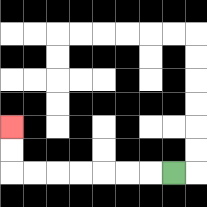{'start': '[7, 7]', 'end': '[0, 5]', 'path_directions': 'L,L,L,L,L,L,L,U,U', 'path_coordinates': '[[7, 7], [6, 7], [5, 7], [4, 7], [3, 7], [2, 7], [1, 7], [0, 7], [0, 6], [0, 5]]'}